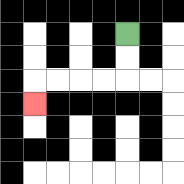{'start': '[5, 1]', 'end': '[1, 4]', 'path_directions': 'D,D,L,L,L,L,D', 'path_coordinates': '[[5, 1], [5, 2], [5, 3], [4, 3], [3, 3], [2, 3], [1, 3], [1, 4]]'}